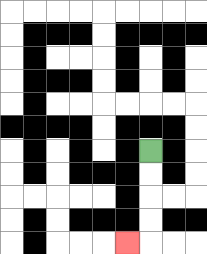{'start': '[6, 6]', 'end': '[5, 10]', 'path_directions': 'D,D,D,D,L', 'path_coordinates': '[[6, 6], [6, 7], [6, 8], [6, 9], [6, 10], [5, 10]]'}